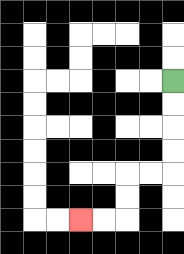{'start': '[7, 3]', 'end': '[3, 9]', 'path_directions': 'D,D,D,D,L,L,D,D,L,L', 'path_coordinates': '[[7, 3], [7, 4], [7, 5], [7, 6], [7, 7], [6, 7], [5, 7], [5, 8], [5, 9], [4, 9], [3, 9]]'}